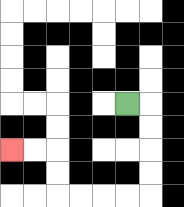{'start': '[5, 4]', 'end': '[0, 6]', 'path_directions': 'R,D,D,D,D,L,L,L,L,U,U,L,L', 'path_coordinates': '[[5, 4], [6, 4], [6, 5], [6, 6], [6, 7], [6, 8], [5, 8], [4, 8], [3, 8], [2, 8], [2, 7], [2, 6], [1, 6], [0, 6]]'}